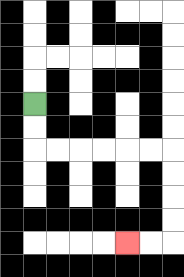{'start': '[1, 4]', 'end': '[5, 10]', 'path_directions': 'D,D,R,R,R,R,R,R,D,D,D,D,L,L', 'path_coordinates': '[[1, 4], [1, 5], [1, 6], [2, 6], [3, 6], [4, 6], [5, 6], [6, 6], [7, 6], [7, 7], [7, 8], [7, 9], [7, 10], [6, 10], [5, 10]]'}